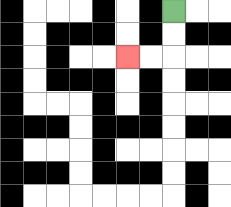{'start': '[7, 0]', 'end': '[5, 2]', 'path_directions': 'D,D,L,L', 'path_coordinates': '[[7, 0], [7, 1], [7, 2], [6, 2], [5, 2]]'}